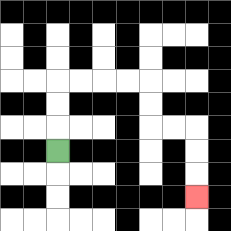{'start': '[2, 6]', 'end': '[8, 8]', 'path_directions': 'U,U,U,R,R,R,R,D,D,R,R,D,D,D', 'path_coordinates': '[[2, 6], [2, 5], [2, 4], [2, 3], [3, 3], [4, 3], [5, 3], [6, 3], [6, 4], [6, 5], [7, 5], [8, 5], [8, 6], [8, 7], [8, 8]]'}